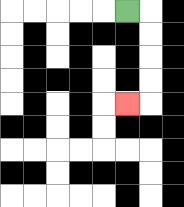{'start': '[5, 0]', 'end': '[5, 4]', 'path_directions': 'R,D,D,D,D,L', 'path_coordinates': '[[5, 0], [6, 0], [6, 1], [6, 2], [6, 3], [6, 4], [5, 4]]'}